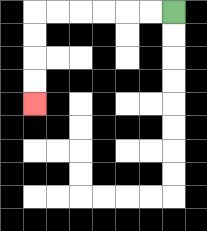{'start': '[7, 0]', 'end': '[1, 4]', 'path_directions': 'L,L,L,L,L,L,D,D,D,D', 'path_coordinates': '[[7, 0], [6, 0], [5, 0], [4, 0], [3, 0], [2, 0], [1, 0], [1, 1], [1, 2], [1, 3], [1, 4]]'}